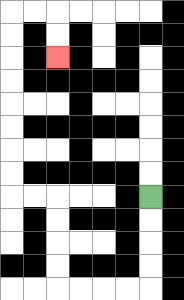{'start': '[6, 8]', 'end': '[2, 2]', 'path_directions': 'D,D,D,D,L,L,L,L,U,U,U,U,L,L,U,U,U,U,U,U,U,U,R,R,D,D', 'path_coordinates': '[[6, 8], [6, 9], [6, 10], [6, 11], [6, 12], [5, 12], [4, 12], [3, 12], [2, 12], [2, 11], [2, 10], [2, 9], [2, 8], [1, 8], [0, 8], [0, 7], [0, 6], [0, 5], [0, 4], [0, 3], [0, 2], [0, 1], [0, 0], [1, 0], [2, 0], [2, 1], [2, 2]]'}